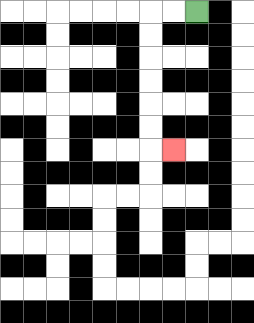{'start': '[8, 0]', 'end': '[7, 6]', 'path_directions': 'L,L,D,D,D,D,D,D,R', 'path_coordinates': '[[8, 0], [7, 0], [6, 0], [6, 1], [6, 2], [6, 3], [6, 4], [6, 5], [6, 6], [7, 6]]'}